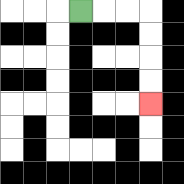{'start': '[3, 0]', 'end': '[6, 4]', 'path_directions': 'R,R,R,D,D,D,D', 'path_coordinates': '[[3, 0], [4, 0], [5, 0], [6, 0], [6, 1], [6, 2], [6, 3], [6, 4]]'}